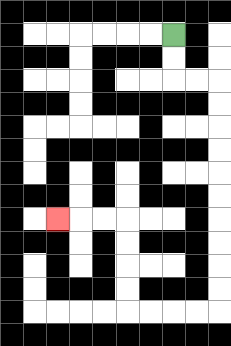{'start': '[7, 1]', 'end': '[2, 9]', 'path_directions': 'D,D,R,R,D,D,D,D,D,D,D,D,D,D,L,L,L,L,U,U,U,U,L,L,L', 'path_coordinates': '[[7, 1], [7, 2], [7, 3], [8, 3], [9, 3], [9, 4], [9, 5], [9, 6], [9, 7], [9, 8], [9, 9], [9, 10], [9, 11], [9, 12], [9, 13], [8, 13], [7, 13], [6, 13], [5, 13], [5, 12], [5, 11], [5, 10], [5, 9], [4, 9], [3, 9], [2, 9]]'}